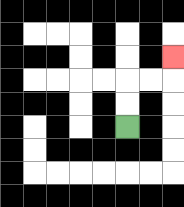{'start': '[5, 5]', 'end': '[7, 2]', 'path_directions': 'U,U,R,R,U', 'path_coordinates': '[[5, 5], [5, 4], [5, 3], [6, 3], [7, 3], [7, 2]]'}